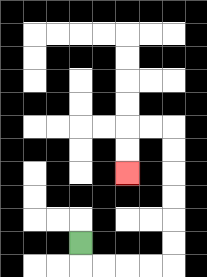{'start': '[3, 10]', 'end': '[5, 7]', 'path_directions': 'D,R,R,R,R,U,U,U,U,U,U,L,L,D,D', 'path_coordinates': '[[3, 10], [3, 11], [4, 11], [5, 11], [6, 11], [7, 11], [7, 10], [7, 9], [7, 8], [7, 7], [7, 6], [7, 5], [6, 5], [5, 5], [5, 6], [5, 7]]'}